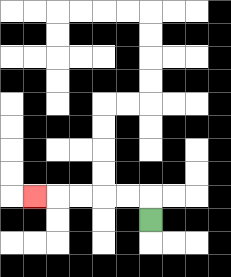{'start': '[6, 9]', 'end': '[1, 8]', 'path_directions': 'U,L,L,L,L,L', 'path_coordinates': '[[6, 9], [6, 8], [5, 8], [4, 8], [3, 8], [2, 8], [1, 8]]'}